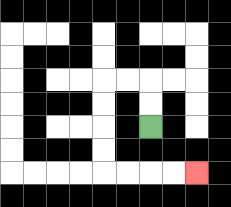{'start': '[6, 5]', 'end': '[8, 7]', 'path_directions': 'U,U,L,L,D,D,D,D,R,R,R,R', 'path_coordinates': '[[6, 5], [6, 4], [6, 3], [5, 3], [4, 3], [4, 4], [4, 5], [4, 6], [4, 7], [5, 7], [6, 7], [7, 7], [8, 7]]'}